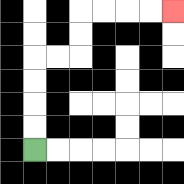{'start': '[1, 6]', 'end': '[7, 0]', 'path_directions': 'U,U,U,U,R,R,U,U,R,R,R,R', 'path_coordinates': '[[1, 6], [1, 5], [1, 4], [1, 3], [1, 2], [2, 2], [3, 2], [3, 1], [3, 0], [4, 0], [5, 0], [6, 0], [7, 0]]'}